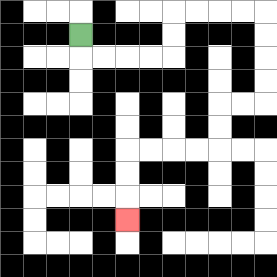{'start': '[3, 1]', 'end': '[5, 9]', 'path_directions': 'D,R,R,R,R,U,U,R,R,R,R,D,D,D,D,L,L,D,D,L,L,L,L,D,D,D', 'path_coordinates': '[[3, 1], [3, 2], [4, 2], [5, 2], [6, 2], [7, 2], [7, 1], [7, 0], [8, 0], [9, 0], [10, 0], [11, 0], [11, 1], [11, 2], [11, 3], [11, 4], [10, 4], [9, 4], [9, 5], [9, 6], [8, 6], [7, 6], [6, 6], [5, 6], [5, 7], [5, 8], [5, 9]]'}